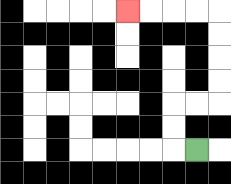{'start': '[8, 6]', 'end': '[5, 0]', 'path_directions': 'L,U,U,R,R,U,U,U,U,L,L,L,L', 'path_coordinates': '[[8, 6], [7, 6], [7, 5], [7, 4], [8, 4], [9, 4], [9, 3], [9, 2], [9, 1], [9, 0], [8, 0], [7, 0], [6, 0], [5, 0]]'}